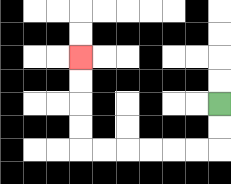{'start': '[9, 4]', 'end': '[3, 2]', 'path_directions': 'D,D,L,L,L,L,L,L,U,U,U,U', 'path_coordinates': '[[9, 4], [9, 5], [9, 6], [8, 6], [7, 6], [6, 6], [5, 6], [4, 6], [3, 6], [3, 5], [3, 4], [3, 3], [3, 2]]'}